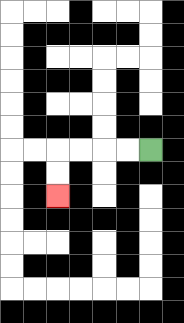{'start': '[6, 6]', 'end': '[2, 8]', 'path_directions': 'L,L,L,L,D,D', 'path_coordinates': '[[6, 6], [5, 6], [4, 6], [3, 6], [2, 6], [2, 7], [2, 8]]'}